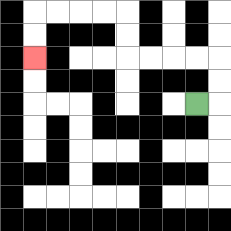{'start': '[8, 4]', 'end': '[1, 2]', 'path_directions': 'R,U,U,L,L,L,L,U,U,L,L,L,L,D,D', 'path_coordinates': '[[8, 4], [9, 4], [9, 3], [9, 2], [8, 2], [7, 2], [6, 2], [5, 2], [5, 1], [5, 0], [4, 0], [3, 0], [2, 0], [1, 0], [1, 1], [1, 2]]'}